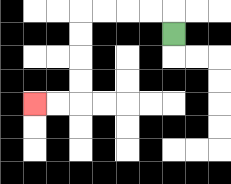{'start': '[7, 1]', 'end': '[1, 4]', 'path_directions': 'U,L,L,L,L,D,D,D,D,L,L', 'path_coordinates': '[[7, 1], [7, 0], [6, 0], [5, 0], [4, 0], [3, 0], [3, 1], [3, 2], [3, 3], [3, 4], [2, 4], [1, 4]]'}